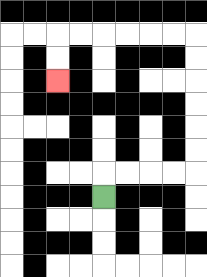{'start': '[4, 8]', 'end': '[2, 3]', 'path_directions': 'U,R,R,R,R,U,U,U,U,U,U,L,L,L,L,L,L,D,D', 'path_coordinates': '[[4, 8], [4, 7], [5, 7], [6, 7], [7, 7], [8, 7], [8, 6], [8, 5], [8, 4], [8, 3], [8, 2], [8, 1], [7, 1], [6, 1], [5, 1], [4, 1], [3, 1], [2, 1], [2, 2], [2, 3]]'}